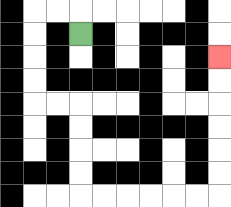{'start': '[3, 1]', 'end': '[9, 2]', 'path_directions': 'U,L,L,D,D,D,D,R,R,D,D,D,D,R,R,R,R,R,R,U,U,U,U,U,U', 'path_coordinates': '[[3, 1], [3, 0], [2, 0], [1, 0], [1, 1], [1, 2], [1, 3], [1, 4], [2, 4], [3, 4], [3, 5], [3, 6], [3, 7], [3, 8], [4, 8], [5, 8], [6, 8], [7, 8], [8, 8], [9, 8], [9, 7], [9, 6], [9, 5], [9, 4], [9, 3], [9, 2]]'}